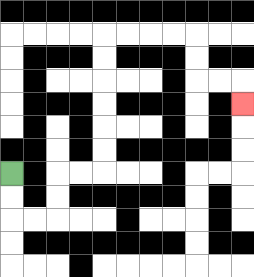{'start': '[0, 7]', 'end': '[10, 4]', 'path_directions': 'D,D,R,R,U,U,R,R,U,U,U,U,U,U,R,R,R,R,D,D,R,R,D', 'path_coordinates': '[[0, 7], [0, 8], [0, 9], [1, 9], [2, 9], [2, 8], [2, 7], [3, 7], [4, 7], [4, 6], [4, 5], [4, 4], [4, 3], [4, 2], [4, 1], [5, 1], [6, 1], [7, 1], [8, 1], [8, 2], [8, 3], [9, 3], [10, 3], [10, 4]]'}